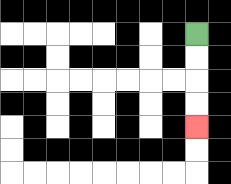{'start': '[8, 1]', 'end': '[8, 5]', 'path_directions': 'D,D,D,D', 'path_coordinates': '[[8, 1], [8, 2], [8, 3], [8, 4], [8, 5]]'}